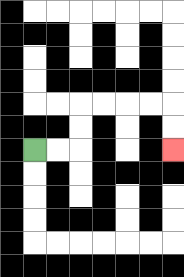{'start': '[1, 6]', 'end': '[7, 6]', 'path_directions': 'R,R,U,U,R,R,R,R,D,D', 'path_coordinates': '[[1, 6], [2, 6], [3, 6], [3, 5], [3, 4], [4, 4], [5, 4], [6, 4], [7, 4], [7, 5], [7, 6]]'}